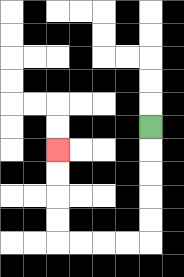{'start': '[6, 5]', 'end': '[2, 6]', 'path_directions': 'D,D,D,D,D,L,L,L,L,U,U,U,U', 'path_coordinates': '[[6, 5], [6, 6], [6, 7], [6, 8], [6, 9], [6, 10], [5, 10], [4, 10], [3, 10], [2, 10], [2, 9], [2, 8], [2, 7], [2, 6]]'}